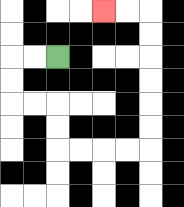{'start': '[2, 2]', 'end': '[4, 0]', 'path_directions': 'L,L,D,D,R,R,D,D,R,R,R,R,U,U,U,U,U,U,L,L', 'path_coordinates': '[[2, 2], [1, 2], [0, 2], [0, 3], [0, 4], [1, 4], [2, 4], [2, 5], [2, 6], [3, 6], [4, 6], [5, 6], [6, 6], [6, 5], [6, 4], [6, 3], [6, 2], [6, 1], [6, 0], [5, 0], [4, 0]]'}